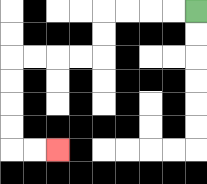{'start': '[8, 0]', 'end': '[2, 6]', 'path_directions': 'L,L,L,L,D,D,L,L,L,L,D,D,D,D,R,R', 'path_coordinates': '[[8, 0], [7, 0], [6, 0], [5, 0], [4, 0], [4, 1], [4, 2], [3, 2], [2, 2], [1, 2], [0, 2], [0, 3], [0, 4], [0, 5], [0, 6], [1, 6], [2, 6]]'}